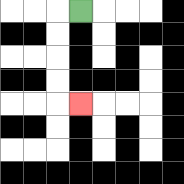{'start': '[3, 0]', 'end': '[3, 4]', 'path_directions': 'L,D,D,D,D,R', 'path_coordinates': '[[3, 0], [2, 0], [2, 1], [2, 2], [2, 3], [2, 4], [3, 4]]'}